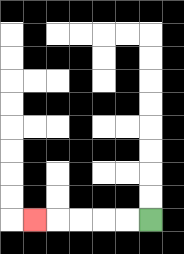{'start': '[6, 9]', 'end': '[1, 9]', 'path_directions': 'L,L,L,L,L', 'path_coordinates': '[[6, 9], [5, 9], [4, 9], [3, 9], [2, 9], [1, 9]]'}